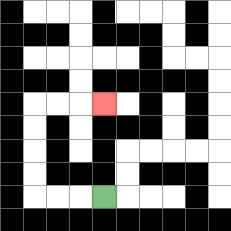{'start': '[4, 8]', 'end': '[4, 4]', 'path_directions': 'L,L,L,U,U,U,U,R,R,R', 'path_coordinates': '[[4, 8], [3, 8], [2, 8], [1, 8], [1, 7], [1, 6], [1, 5], [1, 4], [2, 4], [3, 4], [4, 4]]'}